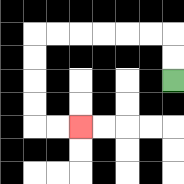{'start': '[7, 3]', 'end': '[3, 5]', 'path_directions': 'U,U,L,L,L,L,L,L,D,D,D,D,R,R', 'path_coordinates': '[[7, 3], [7, 2], [7, 1], [6, 1], [5, 1], [4, 1], [3, 1], [2, 1], [1, 1], [1, 2], [1, 3], [1, 4], [1, 5], [2, 5], [3, 5]]'}